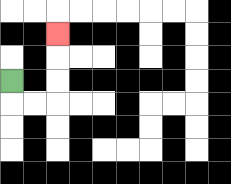{'start': '[0, 3]', 'end': '[2, 1]', 'path_directions': 'D,R,R,U,U,U', 'path_coordinates': '[[0, 3], [0, 4], [1, 4], [2, 4], [2, 3], [2, 2], [2, 1]]'}